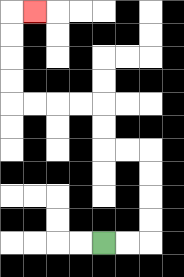{'start': '[4, 10]', 'end': '[1, 0]', 'path_directions': 'R,R,U,U,U,U,L,L,U,U,L,L,L,L,U,U,U,U,R', 'path_coordinates': '[[4, 10], [5, 10], [6, 10], [6, 9], [6, 8], [6, 7], [6, 6], [5, 6], [4, 6], [4, 5], [4, 4], [3, 4], [2, 4], [1, 4], [0, 4], [0, 3], [0, 2], [0, 1], [0, 0], [1, 0]]'}